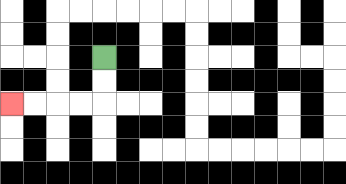{'start': '[4, 2]', 'end': '[0, 4]', 'path_directions': 'D,D,L,L,L,L', 'path_coordinates': '[[4, 2], [4, 3], [4, 4], [3, 4], [2, 4], [1, 4], [0, 4]]'}